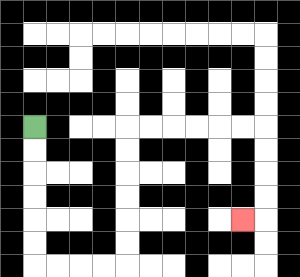{'start': '[1, 5]', 'end': '[10, 9]', 'path_directions': 'D,D,D,D,D,D,R,R,R,R,U,U,U,U,U,U,R,R,R,R,R,R,D,D,D,D,L', 'path_coordinates': '[[1, 5], [1, 6], [1, 7], [1, 8], [1, 9], [1, 10], [1, 11], [2, 11], [3, 11], [4, 11], [5, 11], [5, 10], [5, 9], [5, 8], [5, 7], [5, 6], [5, 5], [6, 5], [7, 5], [8, 5], [9, 5], [10, 5], [11, 5], [11, 6], [11, 7], [11, 8], [11, 9], [10, 9]]'}